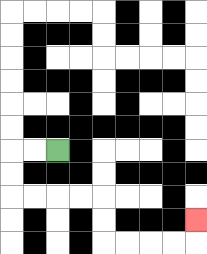{'start': '[2, 6]', 'end': '[8, 9]', 'path_directions': 'L,L,D,D,R,R,R,R,D,D,R,R,R,R,U', 'path_coordinates': '[[2, 6], [1, 6], [0, 6], [0, 7], [0, 8], [1, 8], [2, 8], [3, 8], [4, 8], [4, 9], [4, 10], [5, 10], [6, 10], [7, 10], [8, 10], [8, 9]]'}